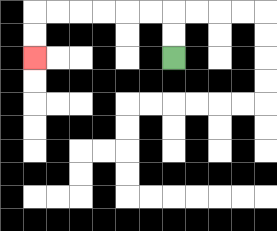{'start': '[7, 2]', 'end': '[1, 2]', 'path_directions': 'U,U,L,L,L,L,L,L,D,D', 'path_coordinates': '[[7, 2], [7, 1], [7, 0], [6, 0], [5, 0], [4, 0], [3, 0], [2, 0], [1, 0], [1, 1], [1, 2]]'}